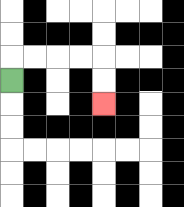{'start': '[0, 3]', 'end': '[4, 4]', 'path_directions': 'U,R,R,R,R,D,D', 'path_coordinates': '[[0, 3], [0, 2], [1, 2], [2, 2], [3, 2], [4, 2], [4, 3], [4, 4]]'}